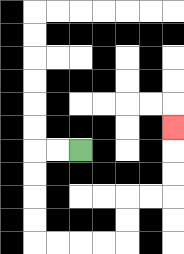{'start': '[3, 6]', 'end': '[7, 5]', 'path_directions': 'L,L,D,D,D,D,R,R,R,R,U,U,R,R,U,U,U', 'path_coordinates': '[[3, 6], [2, 6], [1, 6], [1, 7], [1, 8], [1, 9], [1, 10], [2, 10], [3, 10], [4, 10], [5, 10], [5, 9], [5, 8], [6, 8], [7, 8], [7, 7], [7, 6], [7, 5]]'}